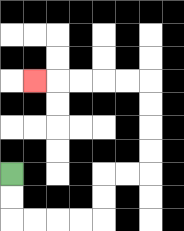{'start': '[0, 7]', 'end': '[1, 3]', 'path_directions': 'D,D,R,R,R,R,U,U,R,R,U,U,U,U,L,L,L,L,L', 'path_coordinates': '[[0, 7], [0, 8], [0, 9], [1, 9], [2, 9], [3, 9], [4, 9], [4, 8], [4, 7], [5, 7], [6, 7], [6, 6], [6, 5], [6, 4], [6, 3], [5, 3], [4, 3], [3, 3], [2, 3], [1, 3]]'}